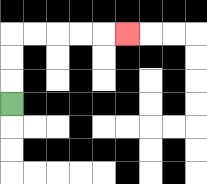{'start': '[0, 4]', 'end': '[5, 1]', 'path_directions': 'U,U,U,R,R,R,R,R', 'path_coordinates': '[[0, 4], [0, 3], [0, 2], [0, 1], [1, 1], [2, 1], [3, 1], [4, 1], [5, 1]]'}